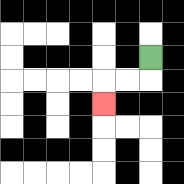{'start': '[6, 2]', 'end': '[4, 4]', 'path_directions': 'D,L,L,D', 'path_coordinates': '[[6, 2], [6, 3], [5, 3], [4, 3], [4, 4]]'}